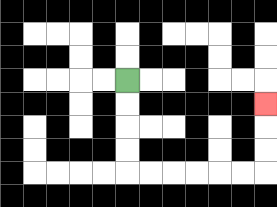{'start': '[5, 3]', 'end': '[11, 4]', 'path_directions': 'D,D,D,D,R,R,R,R,R,R,U,U,U', 'path_coordinates': '[[5, 3], [5, 4], [5, 5], [5, 6], [5, 7], [6, 7], [7, 7], [8, 7], [9, 7], [10, 7], [11, 7], [11, 6], [11, 5], [11, 4]]'}